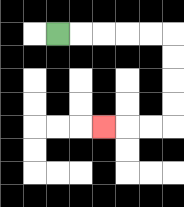{'start': '[2, 1]', 'end': '[4, 5]', 'path_directions': 'R,R,R,R,R,D,D,D,D,L,L,L', 'path_coordinates': '[[2, 1], [3, 1], [4, 1], [5, 1], [6, 1], [7, 1], [7, 2], [7, 3], [7, 4], [7, 5], [6, 5], [5, 5], [4, 5]]'}